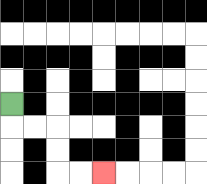{'start': '[0, 4]', 'end': '[4, 7]', 'path_directions': 'D,R,R,D,D,R,R', 'path_coordinates': '[[0, 4], [0, 5], [1, 5], [2, 5], [2, 6], [2, 7], [3, 7], [4, 7]]'}